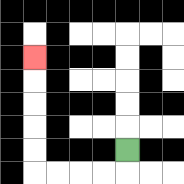{'start': '[5, 6]', 'end': '[1, 2]', 'path_directions': 'D,L,L,L,L,U,U,U,U,U', 'path_coordinates': '[[5, 6], [5, 7], [4, 7], [3, 7], [2, 7], [1, 7], [1, 6], [1, 5], [1, 4], [1, 3], [1, 2]]'}